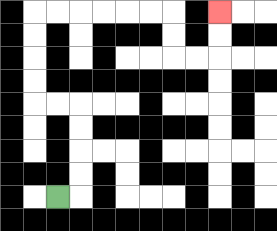{'start': '[2, 8]', 'end': '[9, 0]', 'path_directions': 'R,U,U,U,U,L,L,U,U,U,U,R,R,R,R,R,R,D,D,R,R,U,U', 'path_coordinates': '[[2, 8], [3, 8], [3, 7], [3, 6], [3, 5], [3, 4], [2, 4], [1, 4], [1, 3], [1, 2], [1, 1], [1, 0], [2, 0], [3, 0], [4, 0], [5, 0], [6, 0], [7, 0], [7, 1], [7, 2], [8, 2], [9, 2], [9, 1], [9, 0]]'}